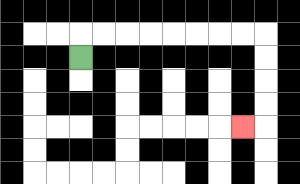{'start': '[3, 2]', 'end': '[10, 5]', 'path_directions': 'U,R,R,R,R,R,R,R,R,D,D,D,D,L', 'path_coordinates': '[[3, 2], [3, 1], [4, 1], [5, 1], [6, 1], [7, 1], [8, 1], [9, 1], [10, 1], [11, 1], [11, 2], [11, 3], [11, 4], [11, 5], [10, 5]]'}